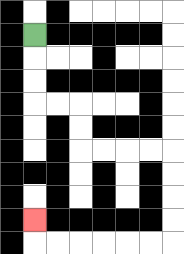{'start': '[1, 1]', 'end': '[1, 9]', 'path_directions': 'D,D,D,R,R,D,D,R,R,R,R,D,D,D,D,L,L,L,L,L,L,U', 'path_coordinates': '[[1, 1], [1, 2], [1, 3], [1, 4], [2, 4], [3, 4], [3, 5], [3, 6], [4, 6], [5, 6], [6, 6], [7, 6], [7, 7], [7, 8], [7, 9], [7, 10], [6, 10], [5, 10], [4, 10], [3, 10], [2, 10], [1, 10], [1, 9]]'}